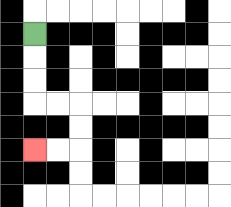{'start': '[1, 1]', 'end': '[1, 6]', 'path_directions': 'D,D,D,R,R,D,D,L,L', 'path_coordinates': '[[1, 1], [1, 2], [1, 3], [1, 4], [2, 4], [3, 4], [3, 5], [3, 6], [2, 6], [1, 6]]'}